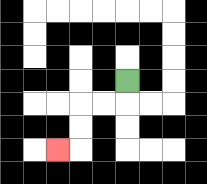{'start': '[5, 3]', 'end': '[2, 6]', 'path_directions': 'D,L,L,D,D,L', 'path_coordinates': '[[5, 3], [5, 4], [4, 4], [3, 4], [3, 5], [3, 6], [2, 6]]'}